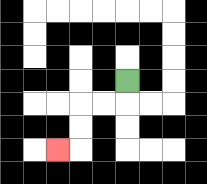{'start': '[5, 3]', 'end': '[2, 6]', 'path_directions': 'D,L,L,D,D,L', 'path_coordinates': '[[5, 3], [5, 4], [4, 4], [3, 4], [3, 5], [3, 6], [2, 6]]'}